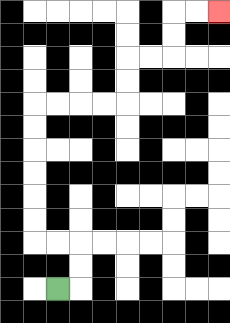{'start': '[2, 12]', 'end': '[9, 0]', 'path_directions': 'R,U,U,L,L,U,U,U,U,U,U,R,R,R,R,U,U,R,R,U,U,R,R', 'path_coordinates': '[[2, 12], [3, 12], [3, 11], [3, 10], [2, 10], [1, 10], [1, 9], [1, 8], [1, 7], [1, 6], [1, 5], [1, 4], [2, 4], [3, 4], [4, 4], [5, 4], [5, 3], [5, 2], [6, 2], [7, 2], [7, 1], [7, 0], [8, 0], [9, 0]]'}